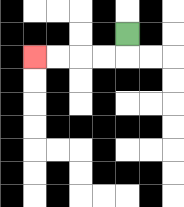{'start': '[5, 1]', 'end': '[1, 2]', 'path_directions': 'D,L,L,L,L', 'path_coordinates': '[[5, 1], [5, 2], [4, 2], [3, 2], [2, 2], [1, 2]]'}